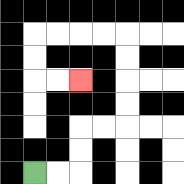{'start': '[1, 7]', 'end': '[3, 3]', 'path_directions': 'R,R,U,U,R,R,U,U,U,U,L,L,L,L,D,D,R,R', 'path_coordinates': '[[1, 7], [2, 7], [3, 7], [3, 6], [3, 5], [4, 5], [5, 5], [5, 4], [5, 3], [5, 2], [5, 1], [4, 1], [3, 1], [2, 1], [1, 1], [1, 2], [1, 3], [2, 3], [3, 3]]'}